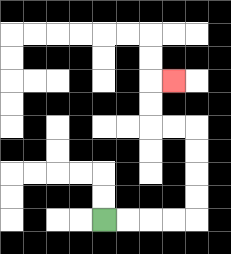{'start': '[4, 9]', 'end': '[7, 3]', 'path_directions': 'R,R,R,R,U,U,U,U,L,L,U,U,R', 'path_coordinates': '[[4, 9], [5, 9], [6, 9], [7, 9], [8, 9], [8, 8], [8, 7], [8, 6], [8, 5], [7, 5], [6, 5], [6, 4], [6, 3], [7, 3]]'}